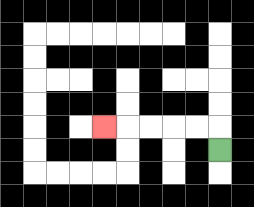{'start': '[9, 6]', 'end': '[4, 5]', 'path_directions': 'U,L,L,L,L,L', 'path_coordinates': '[[9, 6], [9, 5], [8, 5], [7, 5], [6, 5], [5, 5], [4, 5]]'}